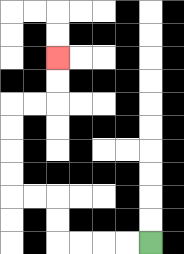{'start': '[6, 10]', 'end': '[2, 2]', 'path_directions': 'L,L,L,L,U,U,L,L,U,U,U,U,R,R,U,U', 'path_coordinates': '[[6, 10], [5, 10], [4, 10], [3, 10], [2, 10], [2, 9], [2, 8], [1, 8], [0, 8], [0, 7], [0, 6], [0, 5], [0, 4], [1, 4], [2, 4], [2, 3], [2, 2]]'}